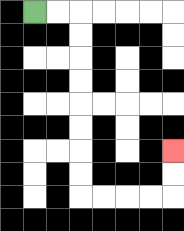{'start': '[1, 0]', 'end': '[7, 6]', 'path_directions': 'R,R,D,D,D,D,D,D,D,D,R,R,R,R,U,U', 'path_coordinates': '[[1, 0], [2, 0], [3, 0], [3, 1], [3, 2], [3, 3], [3, 4], [3, 5], [3, 6], [3, 7], [3, 8], [4, 8], [5, 8], [6, 8], [7, 8], [7, 7], [7, 6]]'}